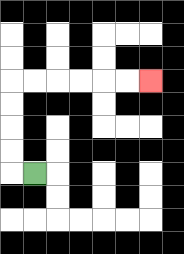{'start': '[1, 7]', 'end': '[6, 3]', 'path_directions': 'L,U,U,U,U,R,R,R,R,R,R', 'path_coordinates': '[[1, 7], [0, 7], [0, 6], [0, 5], [0, 4], [0, 3], [1, 3], [2, 3], [3, 3], [4, 3], [5, 3], [6, 3]]'}